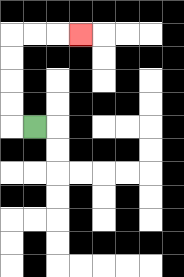{'start': '[1, 5]', 'end': '[3, 1]', 'path_directions': 'L,U,U,U,U,R,R,R', 'path_coordinates': '[[1, 5], [0, 5], [0, 4], [0, 3], [0, 2], [0, 1], [1, 1], [2, 1], [3, 1]]'}